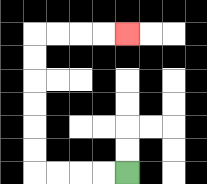{'start': '[5, 7]', 'end': '[5, 1]', 'path_directions': 'L,L,L,L,U,U,U,U,U,U,R,R,R,R', 'path_coordinates': '[[5, 7], [4, 7], [3, 7], [2, 7], [1, 7], [1, 6], [1, 5], [1, 4], [1, 3], [1, 2], [1, 1], [2, 1], [3, 1], [4, 1], [5, 1]]'}